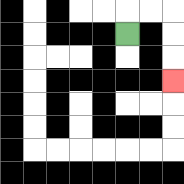{'start': '[5, 1]', 'end': '[7, 3]', 'path_directions': 'U,R,R,D,D,D', 'path_coordinates': '[[5, 1], [5, 0], [6, 0], [7, 0], [7, 1], [7, 2], [7, 3]]'}